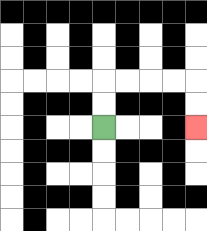{'start': '[4, 5]', 'end': '[8, 5]', 'path_directions': 'U,U,R,R,R,R,D,D', 'path_coordinates': '[[4, 5], [4, 4], [4, 3], [5, 3], [6, 3], [7, 3], [8, 3], [8, 4], [8, 5]]'}